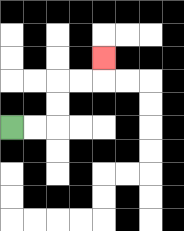{'start': '[0, 5]', 'end': '[4, 2]', 'path_directions': 'R,R,U,U,R,R,U', 'path_coordinates': '[[0, 5], [1, 5], [2, 5], [2, 4], [2, 3], [3, 3], [4, 3], [4, 2]]'}